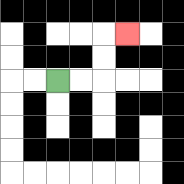{'start': '[2, 3]', 'end': '[5, 1]', 'path_directions': 'R,R,U,U,R', 'path_coordinates': '[[2, 3], [3, 3], [4, 3], [4, 2], [4, 1], [5, 1]]'}